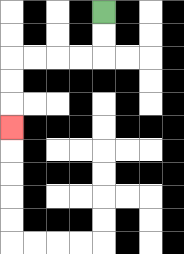{'start': '[4, 0]', 'end': '[0, 5]', 'path_directions': 'D,D,L,L,L,L,D,D,D', 'path_coordinates': '[[4, 0], [4, 1], [4, 2], [3, 2], [2, 2], [1, 2], [0, 2], [0, 3], [0, 4], [0, 5]]'}